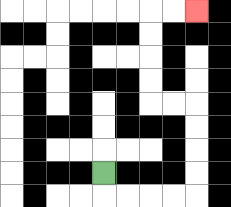{'start': '[4, 7]', 'end': '[8, 0]', 'path_directions': 'D,R,R,R,R,U,U,U,U,L,L,U,U,U,U,R,R', 'path_coordinates': '[[4, 7], [4, 8], [5, 8], [6, 8], [7, 8], [8, 8], [8, 7], [8, 6], [8, 5], [8, 4], [7, 4], [6, 4], [6, 3], [6, 2], [6, 1], [6, 0], [7, 0], [8, 0]]'}